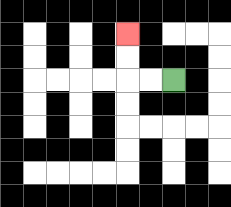{'start': '[7, 3]', 'end': '[5, 1]', 'path_directions': 'L,L,U,U', 'path_coordinates': '[[7, 3], [6, 3], [5, 3], [5, 2], [5, 1]]'}